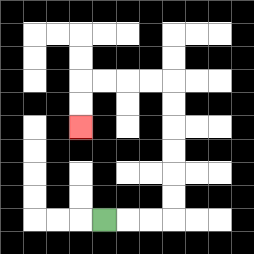{'start': '[4, 9]', 'end': '[3, 5]', 'path_directions': 'R,R,R,U,U,U,U,U,U,L,L,L,L,D,D', 'path_coordinates': '[[4, 9], [5, 9], [6, 9], [7, 9], [7, 8], [7, 7], [7, 6], [7, 5], [7, 4], [7, 3], [6, 3], [5, 3], [4, 3], [3, 3], [3, 4], [3, 5]]'}